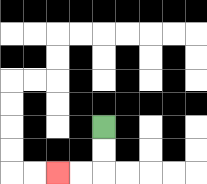{'start': '[4, 5]', 'end': '[2, 7]', 'path_directions': 'D,D,L,L', 'path_coordinates': '[[4, 5], [4, 6], [4, 7], [3, 7], [2, 7]]'}